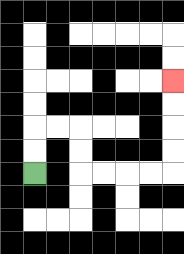{'start': '[1, 7]', 'end': '[7, 3]', 'path_directions': 'U,U,R,R,D,D,R,R,R,R,U,U,U,U', 'path_coordinates': '[[1, 7], [1, 6], [1, 5], [2, 5], [3, 5], [3, 6], [3, 7], [4, 7], [5, 7], [6, 7], [7, 7], [7, 6], [7, 5], [7, 4], [7, 3]]'}